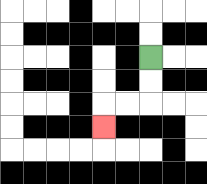{'start': '[6, 2]', 'end': '[4, 5]', 'path_directions': 'D,D,L,L,D', 'path_coordinates': '[[6, 2], [6, 3], [6, 4], [5, 4], [4, 4], [4, 5]]'}